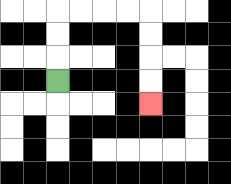{'start': '[2, 3]', 'end': '[6, 4]', 'path_directions': 'U,U,U,R,R,R,R,D,D,D,D', 'path_coordinates': '[[2, 3], [2, 2], [2, 1], [2, 0], [3, 0], [4, 0], [5, 0], [6, 0], [6, 1], [6, 2], [6, 3], [6, 4]]'}